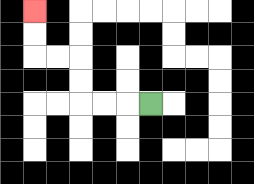{'start': '[6, 4]', 'end': '[1, 0]', 'path_directions': 'L,L,L,U,U,L,L,U,U', 'path_coordinates': '[[6, 4], [5, 4], [4, 4], [3, 4], [3, 3], [3, 2], [2, 2], [1, 2], [1, 1], [1, 0]]'}